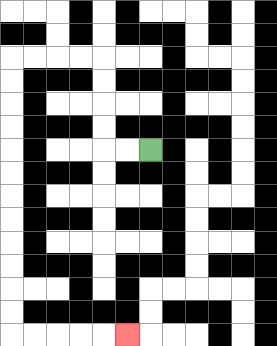{'start': '[6, 6]', 'end': '[5, 14]', 'path_directions': 'L,L,U,U,U,U,L,L,L,L,D,D,D,D,D,D,D,D,D,D,D,D,R,R,R,R,R', 'path_coordinates': '[[6, 6], [5, 6], [4, 6], [4, 5], [4, 4], [4, 3], [4, 2], [3, 2], [2, 2], [1, 2], [0, 2], [0, 3], [0, 4], [0, 5], [0, 6], [0, 7], [0, 8], [0, 9], [0, 10], [0, 11], [0, 12], [0, 13], [0, 14], [1, 14], [2, 14], [3, 14], [4, 14], [5, 14]]'}